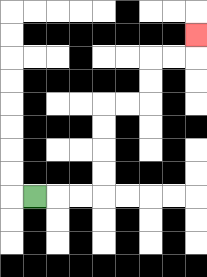{'start': '[1, 8]', 'end': '[8, 1]', 'path_directions': 'R,R,R,U,U,U,U,R,R,U,U,R,R,U', 'path_coordinates': '[[1, 8], [2, 8], [3, 8], [4, 8], [4, 7], [4, 6], [4, 5], [4, 4], [5, 4], [6, 4], [6, 3], [6, 2], [7, 2], [8, 2], [8, 1]]'}